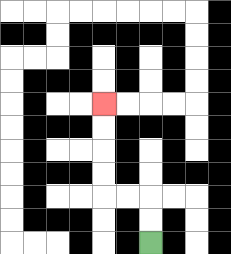{'start': '[6, 10]', 'end': '[4, 4]', 'path_directions': 'U,U,L,L,U,U,U,U', 'path_coordinates': '[[6, 10], [6, 9], [6, 8], [5, 8], [4, 8], [4, 7], [4, 6], [4, 5], [4, 4]]'}